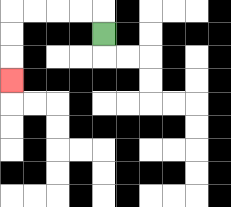{'start': '[4, 1]', 'end': '[0, 3]', 'path_directions': 'U,L,L,L,L,D,D,D', 'path_coordinates': '[[4, 1], [4, 0], [3, 0], [2, 0], [1, 0], [0, 0], [0, 1], [0, 2], [0, 3]]'}